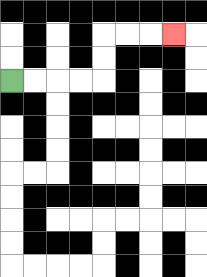{'start': '[0, 3]', 'end': '[7, 1]', 'path_directions': 'R,R,R,R,U,U,R,R,R', 'path_coordinates': '[[0, 3], [1, 3], [2, 3], [3, 3], [4, 3], [4, 2], [4, 1], [5, 1], [6, 1], [7, 1]]'}